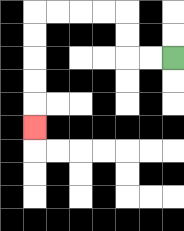{'start': '[7, 2]', 'end': '[1, 5]', 'path_directions': 'L,L,U,U,L,L,L,L,D,D,D,D,D', 'path_coordinates': '[[7, 2], [6, 2], [5, 2], [5, 1], [5, 0], [4, 0], [3, 0], [2, 0], [1, 0], [1, 1], [1, 2], [1, 3], [1, 4], [1, 5]]'}